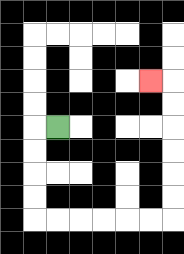{'start': '[2, 5]', 'end': '[6, 3]', 'path_directions': 'L,D,D,D,D,R,R,R,R,R,R,U,U,U,U,U,U,L', 'path_coordinates': '[[2, 5], [1, 5], [1, 6], [1, 7], [1, 8], [1, 9], [2, 9], [3, 9], [4, 9], [5, 9], [6, 9], [7, 9], [7, 8], [7, 7], [7, 6], [7, 5], [7, 4], [7, 3], [6, 3]]'}